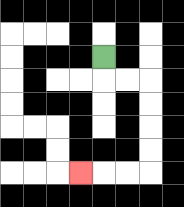{'start': '[4, 2]', 'end': '[3, 7]', 'path_directions': 'D,R,R,D,D,D,D,L,L,L', 'path_coordinates': '[[4, 2], [4, 3], [5, 3], [6, 3], [6, 4], [6, 5], [6, 6], [6, 7], [5, 7], [4, 7], [3, 7]]'}